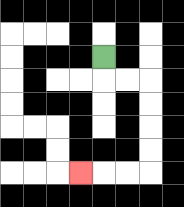{'start': '[4, 2]', 'end': '[3, 7]', 'path_directions': 'D,R,R,D,D,D,D,L,L,L', 'path_coordinates': '[[4, 2], [4, 3], [5, 3], [6, 3], [6, 4], [6, 5], [6, 6], [6, 7], [5, 7], [4, 7], [3, 7]]'}